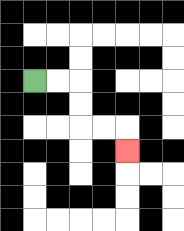{'start': '[1, 3]', 'end': '[5, 6]', 'path_directions': 'R,R,D,D,R,R,D', 'path_coordinates': '[[1, 3], [2, 3], [3, 3], [3, 4], [3, 5], [4, 5], [5, 5], [5, 6]]'}